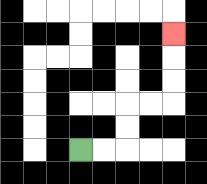{'start': '[3, 6]', 'end': '[7, 1]', 'path_directions': 'R,R,U,U,R,R,U,U,U', 'path_coordinates': '[[3, 6], [4, 6], [5, 6], [5, 5], [5, 4], [6, 4], [7, 4], [7, 3], [7, 2], [7, 1]]'}